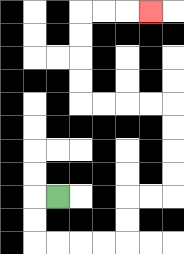{'start': '[2, 8]', 'end': '[6, 0]', 'path_directions': 'L,D,D,R,R,R,R,U,U,R,R,U,U,U,U,L,L,L,L,U,U,U,U,R,R,R', 'path_coordinates': '[[2, 8], [1, 8], [1, 9], [1, 10], [2, 10], [3, 10], [4, 10], [5, 10], [5, 9], [5, 8], [6, 8], [7, 8], [7, 7], [7, 6], [7, 5], [7, 4], [6, 4], [5, 4], [4, 4], [3, 4], [3, 3], [3, 2], [3, 1], [3, 0], [4, 0], [5, 0], [6, 0]]'}